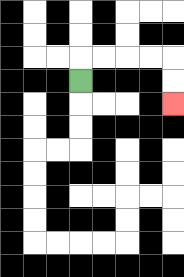{'start': '[3, 3]', 'end': '[7, 4]', 'path_directions': 'U,R,R,R,R,D,D', 'path_coordinates': '[[3, 3], [3, 2], [4, 2], [5, 2], [6, 2], [7, 2], [7, 3], [7, 4]]'}